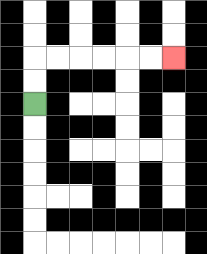{'start': '[1, 4]', 'end': '[7, 2]', 'path_directions': 'U,U,R,R,R,R,R,R', 'path_coordinates': '[[1, 4], [1, 3], [1, 2], [2, 2], [3, 2], [4, 2], [5, 2], [6, 2], [7, 2]]'}